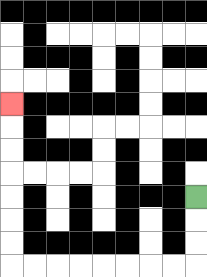{'start': '[8, 8]', 'end': '[0, 4]', 'path_directions': 'D,D,D,L,L,L,L,L,L,L,L,U,U,U,U,U,U,U', 'path_coordinates': '[[8, 8], [8, 9], [8, 10], [8, 11], [7, 11], [6, 11], [5, 11], [4, 11], [3, 11], [2, 11], [1, 11], [0, 11], [0, 10], [0, 9], [0, 8], [0, 7], [0, 6], [0, 5], [0, 4]]'}